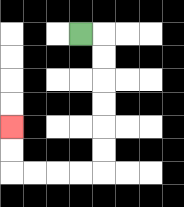{'start': '[3, 1]', 'end': '[0, 5]', 'path_directions': 'R,D,D,D,D,D,D,L,L,L,L,U,U', 'path_coordinates': '[[3, 1], [4, 1], [4, 2], [4, 3], [4, 4], [4, 5], [4, 6], [4, 7], [3, 7], [2, 7], [1, 7], [0, 7], [0, 6], [0, 5]]'}